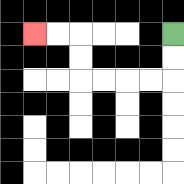{'start': '[7, 1]', 'end': '[1, 1]', 'path_directions': 'D,D,L,L,L,L,U,U,L,L', 'path_coordinates': '[[7, 1], [7, 2], [7, 3], [6, 3], [5, 3], [4, 3], [3, 3], [3, 2], [3, 1], [2, 1], [1, 1]]'}